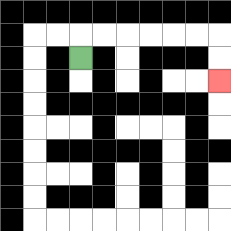{'start': '[3, 2]', 'end': '[9, 3]', 'path_directions': 'U,R,R,R,R,R,R,D,D', 'path_coordinates': '[[3, 2], [3, 1], [4, 1], [5, 1], [6, 1], [7, 1], [8, 1], [9, 1], [9, 2], [9, 3]]'}